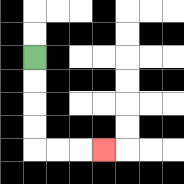{'start': '[1, 2]', 'end': '[4, 6]', 'path_directions': 'D,D,D,D,R,R,R', 'path_coordinates': '[[1, 2], [1, 3], [1, 4], [1, 5], [1, 6], [2, 6], [3, 6], [4, 6]]'}